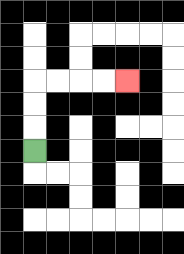{'start': '[1, 6]', 'end': '[5, 3]', 'path_directions': 'U,U,U,R,R,R,R', 'path_coordinates': '[[1, 6], [1, 5], [1, 4], [1, 3], [2, 3], [3, 3], [4, 3], [5, 3]]'}